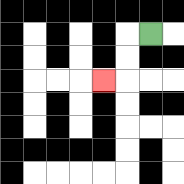{'start': '[6, 1]', 'end': '[4, 3]', 'path_directions': 'L,D,D,L', 'path_coordinates': '[[6, 1], [5, 1], [5, 2], [5, 3], [4, 3]]'}